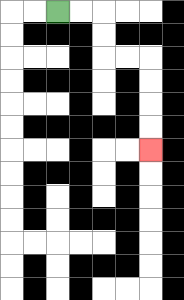{'start': '[2, 0]', 'end': '[6, 6]', 'path_directions': 'R,R,D,D,R,R,D,D,D,D', 'path_coordinates': '[[2, 0], [3, 0], [4, 0], [4, 1], [4, 2], [5, 2], [6, 2], [6, 3], [6, 4], [6, 5], [6, 6]]'}